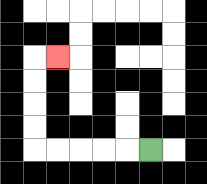{'start': '[6, 6]', 'end': '[2, 2]', 'path_directions': 'L,L,L,L,L,U,U,U,U,R', 'path_coordinates': '[[6, 6], [5, 6], [4, 6], [3, 6], [2, 6], [1, 6], [1, 5], [1, 4], [1, 3], [1, 2], [2, 2]]'}